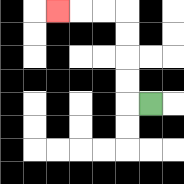{'start': '[6, 4]', 'end': '[2, 0]', 'path_directions': 'L,U,U,U,U,L,L,L', 'path_coordinates': '[[6, 4], [5, 4], [5, 3], [5, 2], [5, 1], [5, 0], [4, 0], [3, 0], [2, 0]]'}